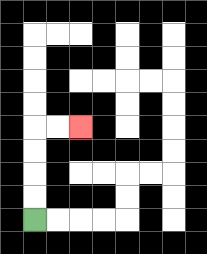{'start': '[1, 9]', 'end': '[3, 5]', 'path_directions': 'U,U,U,U,R,R', 'path_coordinates': '[[1, 9], [1, 8], [1, 7], [1, 6], [1, 5], [2, 5], [3, 5]]'}